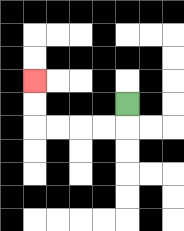{'start': '[5, 4]', 'end': '[1, 3]', 'path_directions': 'D,L,L,L,L,U,U', 'path_coordinates': '[[5, 4], [5, 5], [4, 5], [3, 5], [2, 5], [1, 5], [1, 4], [1, 3]]'}